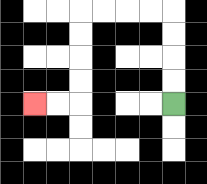{'start': '[7, 4]', 'end': '[1, 4]', 'path_directions': 'U,U,U,U,L,L,L,L,D,D,D,D,L,L', 'path_coordinates': '[[7, 4], [7, 3], [7, 2], [7, 1], [7, 0], [6, 0], [5, 0], [4, 0], [3, 0], [3, 1], [3, 2], [3, 3], [3, 4], [2, 4], [1, 4]]'}